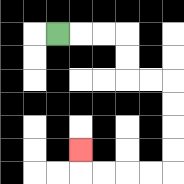{'start': '[2, 1]', 'end': '[3, 6]', 'path_directions': 'R,R,R,D,D,R,R,D,D,D,D,L,L,L,L,U', 'path_coordinates': '[[2, 1], [3, 1], [4, 1], [5, 1], [5, 2], [5, 3], [6, 3], [7, 3], [7, 4], [7, 5], [7, 6], [7, 7], [6, 7], [5, 7], [4, 7], [3, 7], [3, 6]]'}